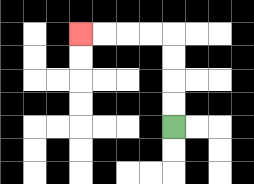{'start': '[7, 5]', 'end': '[3, 1]', 'path_directions': 'U,U,U,U,L,L,L,L', 'path_coordinates': '[[7, 5], [7, 4], [7, 3], [7, 2], [7, 1], [6, 1], [5, 1], [4, 1], [3, 1]]'}